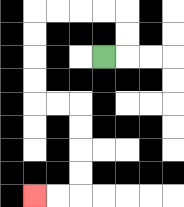{'start': '[4, 2]', 'end': '[1, 8]', 'path_directions': 'R,U,U,L,L,L,L,D,D,D,D,R,R,D,D,D,D,L,L', 'path_coordinates': '[[4, 2], [5, 2], [5, 1], [5, 0], [4, 0], [3, 0], [2, 0], [1, 0], [1, 1], [1, 2], [1, 3], [1, 4], [2, 4], [3, 4], [3, 5], [3, 6], [3, 7], [3, 8], [2, 8], [1, 8]]'}